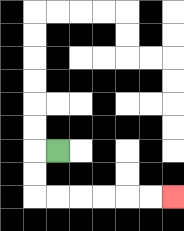{'start': '[2, 6]', 'end': '[7, 8]', 'path_directions': 'L,D,D,R,R,R,R,R,R', 'path_coordinates': '[[2, 6], [1, 6], [1, 7], [1, 8], [2, 8], [3, 8], [4, 8], [5, 8], [6, 8], [7, 8]]'}